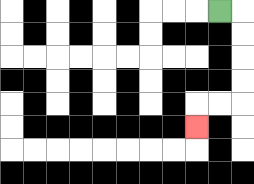{'start': '[9, 0]', 'end': '[8, 5]', 'path_directions': 'R,D,D,D,D,L,L,D', 'path_coordinates': '[[9, 0], [10, 0], [10, 1], [10, 2], [10, 3], [10, 4], [9, 4], [8, 4], [8, 5]]'}